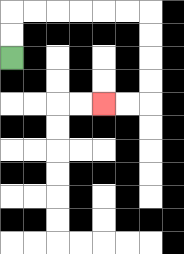{'start': '[0, 2]', 'end': '[4, 4]', 'path_directions': 'U,U,R,R,R,R,R,R,D,D,D,D,L,L', 'path_coordinates': '[[0, 2], [0, 1], [0, 0], [1, 0], [2, 0], [3, 0], [4, 0], [5, 0], [6, 0], [6, 1], [6, 2], [6, 3], [6, 4], [5, 4], [4, 4]]'}